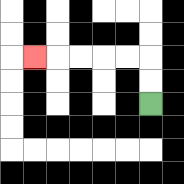{'start': '[6, 4]', 'end': '[1, 2]', 'path_directions': 'U,U,L,L,L,L,L', 'path_coordinates': '[[6, 4], [6, 3], [6, 2], [5, 2], [4, 2], [3, 2], [2, 2], [1, 2]]'}